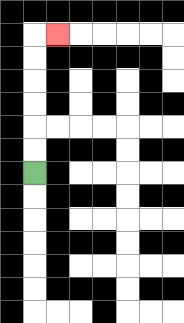{'start': '[1, 7]', 'end': '[2, 1]', 'path_directions': 'U,U,U,U,U,U,R', 'path_coordinates': '[[1, 7], [1, 6], [1, 5], [1, 4], [1, 3], [1, 2], [1, 1], [2, 1]]'}